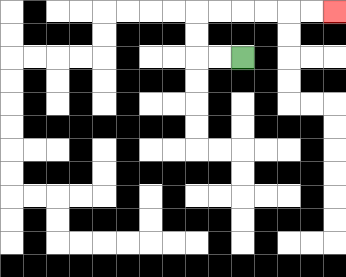{'start': '[10, 2]', 'end': '[14, 0]', 'path_directions': 'L,L,U,U,R,R,R,R,R,R', 'path_coordinates': '[[10, 2], [9, 2], [8, 2], [8, 1], [8, 0], [9, 0], [10, 0], [11, 0], [12, 0], [13, 0], [14, 0]]'}